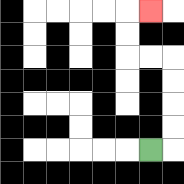{'start': '[6, 6]', 'end': '[6, 0]', 'path_directions': 'R,U,U,U,U,L,L,U,U,R', 'path_coordinates': '[[6, 6], [7, 6], [7, 5], [7, 4], [7, 3], [7, 2], [6, 2], [5, 2], [5, 1], [5, 0], [6, 0]]'}